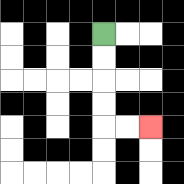{'start': '[4, 1]', 'end': '[6, 5]', 'path_directions': 'D,D,D,D,R,R', 'path_coordinates': '[[4, 1], [4, 2], [4, 3], [4, 4], [4, 5], [5, 5], [6, 5]]'}